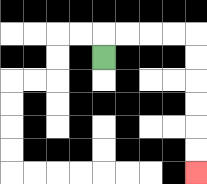{'start': '[4, 2]', 'end': '[8, 7]', 'path_directions': 'U,R,R,R,R,D,D,D,D,D,D', 'path_coordinates': '[[4, 2], [4, 1], [5, 1], [6, 1], [7, 1], [8, 1], [8, 2], [8, 3], [8, 4], [8, 5], [8, 6], [8, 7]]'}